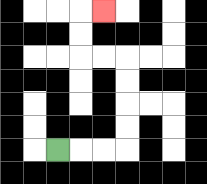{'start': '[2, 6]', 'end': '[4, 0]', 'path_directions': 'R,R,R,U,U,U,U,L,L,U,U,R', 'path_coordinates': '[[2, 6], [3, 6], [4, 6], [5, 6], [5, 5], [5, 4], [5, 3], [5, 2], [4, 2], [3, 2], [3, 1], [3, 0], [4, 0]]'}